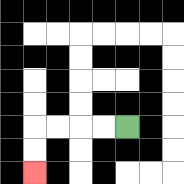{'start': '[5, 5]', 'end': '[1, 7]', 'path_directions': 'L,L,L,L,D,D', 'path_coordinates': '[[5, 5], [4, 5], [3, 5], [2, 5], [1, 5], [1, 6], [1, 7]]'}